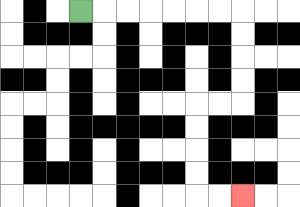{'start': '[3, 0]', 'end': '[10, 8]', 'path_directions': 'R,R,R,R,R,R,R,D,D,D,D,L,L,D,D,D,D,R,R', 'path_coordinates': '[[3, 0], [4, 0], [5, 0], [6, 0], [7, 0], [8, 0], [9, 0], [10, 0], [10, 1], [10, 2], [10, 3], [10, 4], [9, 4], [8, 4], [8, 5], [8, 6], [8, 7], [8, 8], [9, 8], [10, 8]]'}